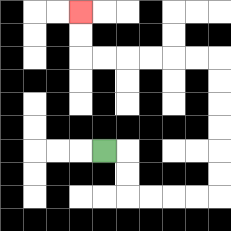{'start': '[4, 6]', 'end': '[3, 0]', 'path_directions': 'R,D,D,R,R,R,R,U,U,U,U,U,U,L,L,L,L,L,L,U,U', 'path_coordinates': '[[4, 6], [5, 6], [5, 7], [5, 8], [6, 8], [7, 8], [8, 8], [9, 8], [9, 7], [9, 6], [9, 5], [9, 4], [9, 3], [9, 2], [8, 2], [7, 2], [6, 2], [5, 2], [4, 2], [3, 2], [3, 1], [3, 0]]'}